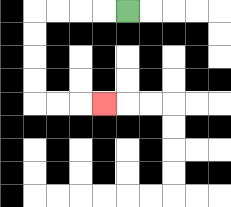{'start': '[5, 0]', 'end': '[4, 4]', 'path_directions': 'L,L,L,L,D,D,D,D,R,R,R', 'path_coordinates': '[[5, 0], [4, 0], [3, 0], [2, 0], [1, 0], [1, 1], [1, 2], [1, 3], [1, 4], [2, 4], [3, 4], [4, 4]]'}